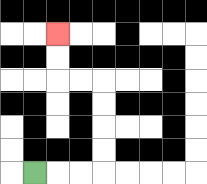{'start': '[1, 7]', 'end': '[2, 1]', 'path_directions': 'R,R,R,U,U,U,U,L,L,U,U', 'path_coordinates': '[[1, 7], [2, 7], [3, 7], [4, 7], [4, 6], [4, 5], [4, 4], [4, 3], [3, 3], [2, 3], [2, 2], [2, 1]]'}